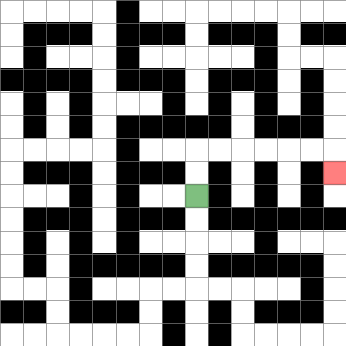{'start': '[8, 8]', 'end': '[14, 7]', 'path_directions': 'U,U,R,R,R,R,R,R,D', 'path_coordinates': '[[8, 8], [8, 7], [8, 6], [9, 6], [10, 6], [11, 6], [12, 6], [13, 6], [14, 6], [14, 7]]'}